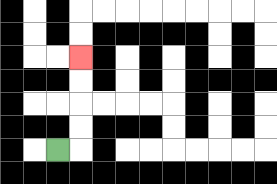{'start': '[2, 6]', 'end': '[3, 2]', 'path_directions': 'R,U,U,U,U', 'path_coordinates': '[[2, 6], [3, 6], [3, 5], [3, 4], [3, 3], [3, 2]]'}